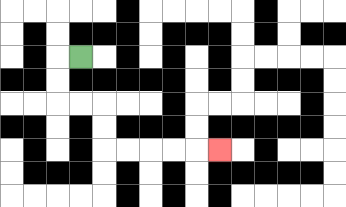{'start': '[3, 2]', 'end': '[9, 6]', 'path_directions': 'L,D,D,R,R,D,D,R,R,R,R,R', 'path_coordinates': '[[3, 2], [2, 2], [2, 3], [2, 4], [3, 4], [4, 4], [4, 5], [4, 6], [5, 6], [6, 6], [7, 6], [8, 6], [9, 6]]'}